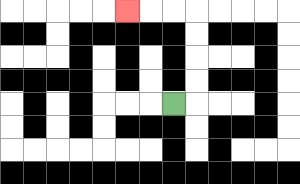{'start': '[7, 4]', 'end': '[5, 0]', 'path_directions': 'R,U,U,U,U,L,L,L', 'path_coordinates': '[[7, 4], [8, 4], [8, 3], [8, 2], [8, 1], [8, 0], [7, 0], [6, 0], [5, 0]]'}